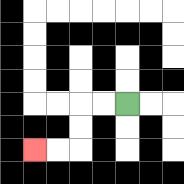{'start': '[5, 4]', 'end': '[1, 6]', 'path_directions': 'L,L,D,D,L,L', 'path_coordinates': '[[5, 4], [4, 4], [3, 4], [3, 5], [3, 6], [2, 6], [1, 6]]'}